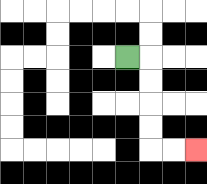{'start': '[5, 2]', 'end': '[8, 6]', 'path_directions': 'R,D,D,D,D,R,R', 'path_coordinates': '[[5, 2], [6, 2], [6, 3], [6, 4], [6, 5], [6, 6], [7, 6], [8, 6]]'}